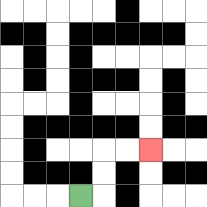{'start': '[3, 8]', 'end': '[6, 6]', 'path_directions': 'R,U,U,R,R', 'path_coordinates': '[[3, 8], [4, 8], [4, 7], [4, 6], [5, 6], [6, 6]]'}